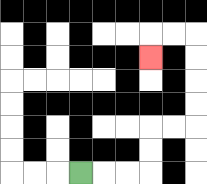{'start': '[3, 7]', 'end': '[6, 2]', 'path_directions': 'R,R,R,U,U,R,R,U,U,U,U,L,L,D', 'path_coordinates': '[[3, 7], [4, 7], [5, 7], [6, 7], [6, 6], [6, 5], [7, 5], [8, 5], [8, 4], [8, 3], [8, 2], [8, 1], [7, 1], [6, 1], [6, 2]]'}